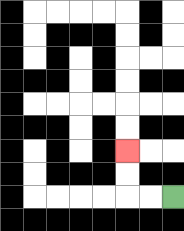{'start': '[7, 8]', 'end': '[5, 6]', 'path_directions': 'L,L,U,U', 'path_coordinates': '[[7, 8], [6, 8], [5, 8], [5, 7], [5, 6]]'}